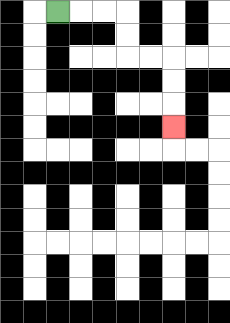{'start': '[2, 0]', 'end': '[7, 5]', 'path_directions': 'R,R,R,D,D,R,R,D,D,D', 'path_coordinates': '[[2, 0], [3, 0], [4, 0], [5, 0], [5, 1], [5, 2], [6, 2], [7, 2], [7, 3], [7, 4], [7, 5]]'}